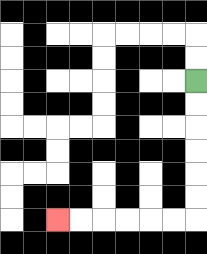{'start': '[8, 3]', 'end': '[2, 9]', 'path_directions': 'D,D,D,D,D,D,L,L,L,L,L,L', 'path_coordinates': '[[8, 3], [8, 4], [8, 5], [8, 6], [8, 7], [8, 8], [8, 9], [7, 9], [6, 9], [5, 9], [4, 9], [3, 9], [2, 9]]'}